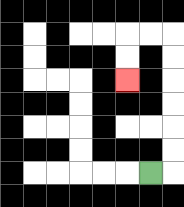{'start': '[6, 7]', 'end': '[5, 3]', 'path_directions': 'R,U,U,U,U,U,U,L,L,D,D', 'path_coordinates': '[[6, 7], [7, 7], [7, 6], [7, 5], [7, 4], [7, 3], [7, 2], [7, 1], [6, 1], [5, 1], [5, 2], [5, 3]]'}